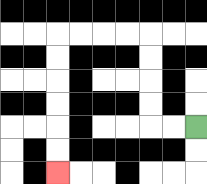{'start': '[8, 5]', 'end': '[2, 7]', 'path_directions': 'L,L,U,U,U,U,L,L,L,L,D,D,D,D,D,D', 'path_coordinates': '[[8, 5], [7, 5], [6, 5], [6, 4], [6, 3], [6, 2], [6, 1], [5, 1], [4, 1], [3, 1], [2, 1], [2, 2], [2, 3], [2, 4], [2, 5], [2, 6], [2, 7]]'}